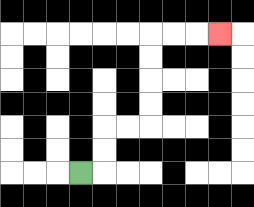{'start': '[3, 7]', 'end': '[9, 1]', 'path_directions': 'R,U,U,R,R,U,U,U,U,R,R,R', 'path_coordinates': '[[3, 7], [4, 7], [4, 6], [4, 5], [5, 5], [6, 5], [6, 4], [6, 3], [6, 2], [6, 1], [7, 1], [8, 1], [9, 1]]'}